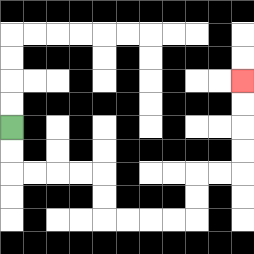{'start': '[0, 5]', 'end': '[10, 3]', 'path_directions': 'D,D,R,R,R,R,D,D,R,R,R,R,U,U,R,R,U,U,U,U', 'path_coordinates': '[[0, 5], [0, 6], [0, 7], [1, 7], [2, 7], [3, 7], [4, 7], [4, 8], [4, 9], [5, 9], [6, 9], [7, 9], [8, 9], [8, 8], [8, 7], [9, 7], [10, 7], [10, 6], [10, 5], [10, 4], [10, 3]]'}